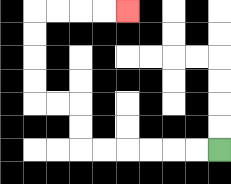{'start': '[9, 6]', 'end': '[5, 0]', 'path_directions': 'L,L,L,L,L,L,U,U,L,L,U,U,U,U,R,R,R,R', 'path_coordinates': '[[9, 6], [8, 6], [7, 6], [6, 6], [5, 6], [4, 6], [3, 6], [3, 5], [3, 4], [2, 4], [1, 4], [1, 3], [1, 2], [1, 1], [1, 0], [2, 0], [3, 0], [4, 0], [5, 0]]'}